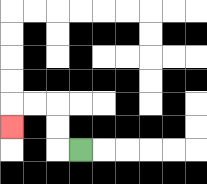{'start': '[3, 6]', 'end': '[0, 5]', 'path_directions': 'L,U,U,L,L,D', 'path_coordinates': '[[3, 6], [2, 6], [2, 5], [2, 4], [1, 4], [0, 4], [0, 5]]'}